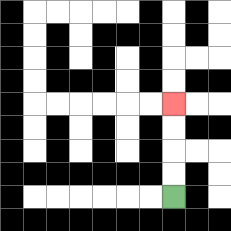{'start': '[7, 8]', 'end': '[7, 4]', 'path_directions': 'U,U,U,U', 'path_coordinates': '[[7, 8], [7, 7], [7, 6], [7, 5], [7, 4]]'}